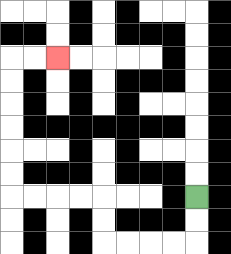{'start': '[8, 8]', 'end': '[2, 2]', 'path_directions': 'D,D,L,L,L,L,U,U,L,L,L,L,U,U,U,U,U,U,R,R', 'path_coordinates': '[[8, 8], [8, 9], [8, 10], [7, 10], [6, 10], [5, 10], [4, 10], [4, 9], [4, 8], [3, 8], [2, 8], [1, 8], [0, 8], [0, 7], [0, 6], [0, 5], [0, 4], [0, 3], [0, 2], [1, 2], [2, 2]]'}